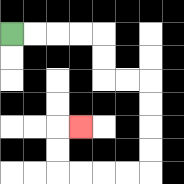{'start': '[0, 1]', 'end': '[3, 5]', 'path_directions': 'R,R,R,R,D,D,R,R,D,D,D,D,L,L,L,L,U,U,R', 'path_coordinates': '[[0, 1], [1, 1], [2, 1], [3, 1], [4, 1], [4, 2], [4, 3], [5, 3], [6, 3], [6, 4], [6, 5], [6, 6], [6, 7], [5, 7], [4, 7], [3, 7], [2, 7], [2, 6], [2, 5], [3, 5]]'}